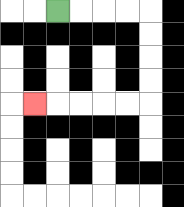{'start': '[2, 0]', 'end': '[1, 4]', 'path_directions': 'R,R,R,R,D,D,D,D,L,L,L,L,L', 'path_coordinates': '[[2, 0], [3, 0], [4, 0], [5, 0], [6, 0], [6, 1], [6, 2], [6, 3], [6, 4], [5, 4], [4, 4], [3, 4], [2, 4], [1, 4]]'}